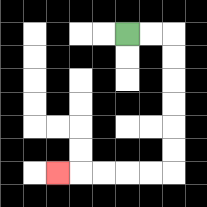{'start': '[5, 1]', 'end': '[2, 7]', 'path_directions': 'R,R,D,D,D,D,D,D,L,L,L,L,L', 'path_coordinates': '[[5, 1], [6, 1], [7, 1], [7, 2], [7, 3], [7, 4], [7, 5], [7, 6], [7, 7], [6, 7], [5, 7], [4, 7], [3, 7], [2, 7]]'}